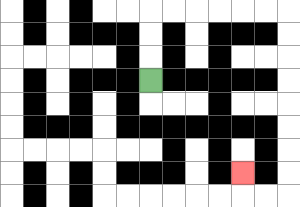{'start': '[6, 3]', 'end': '[10, 7]', 'path_directions': 'U,U,U,R,R,R,R,R,R,D,D,D,D,D,D,D,D,L,L,U', 'path_coordinates': '[[6, 3], [6, 2], [6, 1], [6, 0], [7, 0], [8, 0], [9, 0], [10, 0], [11, 0], [12, 0], [12, 1], [12, 2], [12, 3], [12, 4], [12, 5], [12, 6], [12, 7], [12, 8], [11, 8], [10, 8], [10, 7]]'}